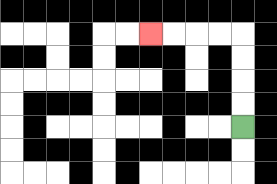{'start': '[10, 5]', 'end': '[6, 1]', 'path_directions': 'U,U,U,U,L,L,L,L', 'path_coordinates': '[[10, 5], [10, 4], [10, 3], [10, 2], [10, 1], [9, 1], [8, 1], [7, 1], [6, 1]]'}